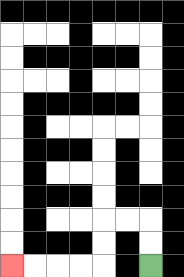{'start': '[6, 11]', 'end': '[0, 11]', 'path_directions': 'U,U,L,L,D,D,L,L,L,L', 'path_coordinates': '[[6, 11], [6, 10], [6, 9], [5, 9], [4, 9], [4, 10], [4, 11], [3, 11], [2, 11], [1, 11], [0, 11]]'}